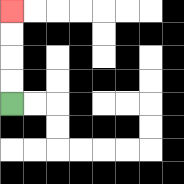{'start': '[0, 4]', 'end': '[0, 0]', 'path_directions': 'U,U,U,U', 'path_coordinates': '[[0, 4], [0, 3], [0, 2], [0, 1], [0, 0]]'}